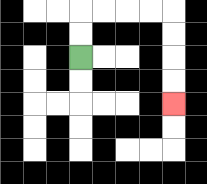{'start': '[3, 2]', 'end': '[7, 4]', 'path_directions': 'U,U,R,R,R,R,D,D,D,D', 'path_coordinates': '[[3, 2], [3, 1], [3, 0], [4, 0], [5, 0], [6, 0], [7, 0], [7, 1], [7, 2], [7, 3], [7, 4]]'}